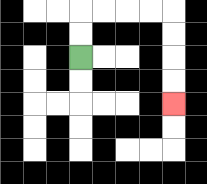{'start': '[3, 2]', 'end': '[7, 4]', 'path_directions': 'U,U,R,R,R,R,D,D,D,D', 'path_coordinates': '[[3, 2], [3, 1], [3, 0], [4, 0], [5, 0], [6, 0], [7, 0], [7, 1], [7, 2], [7, 3], [7, 4]]'}